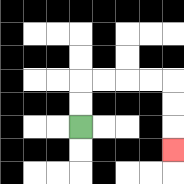{'start': '[3, 5]', 'end': '[7, 6]', 'path_directions': 'U,U,R,R,R,R,D,D,D', 'path_coordinates': '[[3, 5], [3, 4], [3, 3], [4, 3], [5, 3], [6, 3], [7, 3], [7, 4], [7, 5], [7, 6]]'}